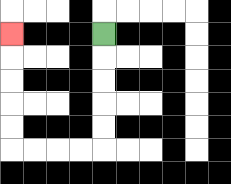{'start': '[4, 1]', 'end': '[0, 1]', 'path_directions': 'D,D,D,D,D,L,L,L,L,U,U,U,U,U', 'path_coordinates': '[[4, 1], [4, 2], [4, 3], [4, 4], [4, 5], [4, 6], [3, 6], [2, 6], [1, 6], [0, 6], [0, 5], [0, 4], [0, 3], [0, 2], [0, 1]]'}